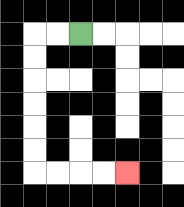{'start': '[3, 1]', 'end': '[5, 7]', 'path_directions': 'L,L,D,D,D,D,D,D,R,R,R,R', 'path_coordinates': '[[3, 1], [2, 1], [1, 1], [1, 2], [1, 3], [1, 4], [1, 5], [1, 6], [1, 7], [2, 7], [3, 7], [4, 7], [5, 7]]'}